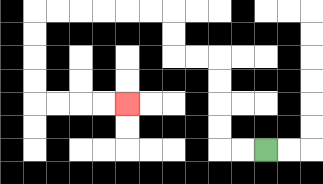{'start': '[11, 6]', 'end': '[5, 4]', 'path_directions': 'L,L,U,U,U,U,L,L,U,U,L,L,L,L,L,L,D,D,D,D,R,R,R,R', 'path_coordinates': '[[11, 6], [10, 6], [9, 6], [9, 5], [9, 4], [9, 3], [9, 2], [8, 2], [7, 2], [7, 1], [7, 0], [6, 0], [5, 0], [4, 0], [3, 0], [2, 0], [1, 0], [1, 1], [1, 2], [1, 3], [1, 4], [2, 4], [3, 4], [4, 4], [5, 4]]'}